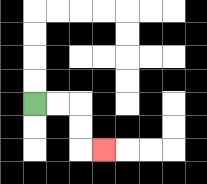{'start': '[1, 4]', 'end': '[4, 6]', 'path_directions': 'R,R,D,D,R', 'path_coordinates': '[[1, 4], [2, 4], [3, 4], [3, 5], [3, 6], [4, 6]]'}